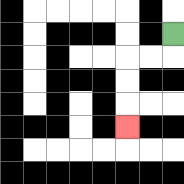{'start': '[7, 1]', 'end': '[5, 5]', 'path_directions': 'D,L,L,D,D,D', 'path_coordinates': '[[7, 1], [7, 2], [6, 2], [5, 2], [5, 3], [5, 4], [5, 5]]'}